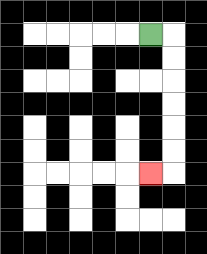{'start': '[6, 1]', 'end': '[6, 7]', 'path_directions': 'R,D,D,D,D,D,D,L', 'path_coordinates': '[[6, 1], [7, 1], [7, 2], [7, 3], [7, 4], [7, 5], [7, 6], [7, 7], [6, 7]]'}